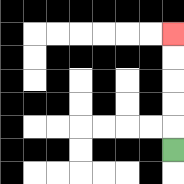{'start': '[7, 6]', 'end': '[7, 1]', 'path_directions': 'U,U,U,U,U', 'path_coordinates': '[[7, 6], [7, 5], [7, 4], [7, 3], [7, 2], [7, 1]]'}